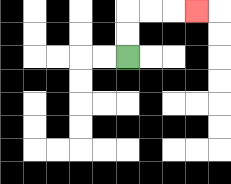{'start': '[5, 2]', 'end': '[8, 0]', 'path_directions': 'U,U,R,R,R', 'path_coordinates': '[[5, 2], [5, 1], [5, 0], [6, 0], [7, 0], [8, 0]]'}